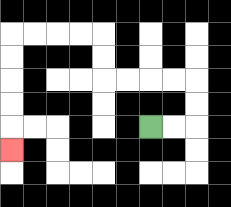{'start': '[6, 5]', 'end': '[0, 6]', 'path_directions': 'R,R,U,U,L,L,L,L,U,U,L,L,L,L,D,D,D,D,D', 'path_coordinates': '[[6, 5], [7, 5], [8, 5], [8, 4], [8, 3], [7, 3], [6, 3], [5, 3], [4, 3], [4, 2], [4, 1], [3, 1], [2, 1], [1, 1], [0, 1], [0, 2], [0, 3], [0, 4], [0, 5], [0, 6]]'}